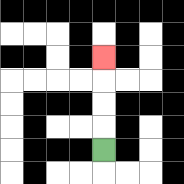{'start': '[4, 6]', 'end': '[4, 2]', 'path_directions': 'U,U,U,U', 'path_coordinates': '[[4, 6], [4, 5], [4, 4], [4, 3], [4, 2]]'}